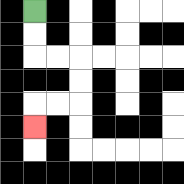{'start': '[1, 0]', 'end': '[1, 5]', 'path_directions': 'D,D,R,R,D,D,L,L,D', 'path_coordinates': '[[1, 0], [1, 1], [1, 2], [2, 2], [3, 2], [3, 3], [3, 4], [2, 4], [1, 4], [1, 5]]'}